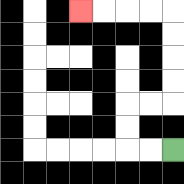{'start': '[7, 6]', 'end': '[3, 0]', 'path_directions': 'L,L,U,U,R,R,U,U,U,U,L,L,L,L', 'path_coordinates': '[[7, 6], [6, 6], [5, 6], [5, 5], [5, 4], [6, 4], [7, 4], [7, 3], [7, 2], [7, 1], [7, 0], [6, 0], [5, 0], [4, 0], [3, 0]]'}